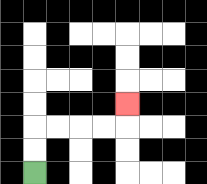{'start': '[1, 7]', 'end': '[5, 4]', 'path_directions': 'U,U,R,R,R,R,U', 'path_coordinates': '[[1, 7], [1, 6], [1, 5], [2, 5], [3, 5], [4, 5], [5, 5], [5, 4]]'}